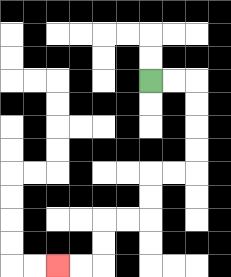{'start': '[6, 3]', 'end': '[2, 11]', 'path_directions': 'R,R,D,D,D,D,L,L,D,D,L,L,D,D,L,L', 'path_coordinates': '[[6, 3], [7, 3], [8, 3], [8, 4], [8, 5], [8, 6], [8, 7], [7, 7], [6, 7], [6, 8], [6, 9], [5, 9], [4, 9], [4, 10], [4, 11], [3, 11], [2, 11]]'}